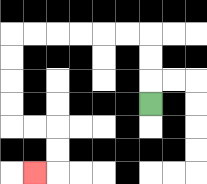{'start': '[6, 4]', 'end': '[1, 7]', 'path_directions': 'U,U,U,L,L,L,L,L,L,D,D,D,D,R,R,D,D,L', 'path_coordinates': '[[6, 4], [6, 3], [6, 2], [6, 1], [5, 1], [4, 1], [3, 1], [2, 1], [1, 1], [0, 1], [0, 2], [0, 3], [0, 4], [0, 5], [1, 5], [2, 5], [2, 6], [2, 7], [1, 7]]'}